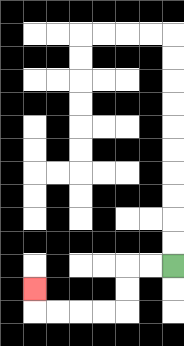{'start': '[7, 11]', 'end': '[1, 12]', 'path_directions': 'L,L,D,D,L,L,L,L,U', 'path_coordinates': '[[7, 11], [6, 11], [5, 11], [5, 12], [5, 13], [4, 13], [3, 13], [2, 13], [1, 13], [1, 12]]'}